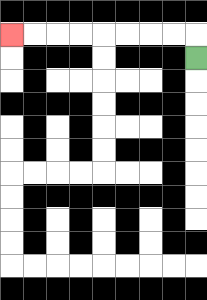{'start': '[8, 2]', 'end': '[0, 1]', 'path_directions': 'U,L,L,L,L,L,L,L,L', 'path_coordinates': '[[8, 2], [8, 1], [7, 1], [6, 1], [5, 1], [4, 1], [3, 1], [2, 1], [1, 1], [0, 1]]'}